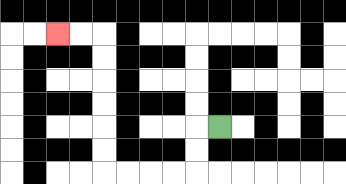{'start': '[9, 5]', 'end': '[2, 1]', 'path_directions': 'L,D,D,L,L,L,L,U,U,U,U,U,U,L,L', 'path_coordinates': '[[9, 5], [8, 5], [8, 6], [8, 7], [7, 7], [6, 7], [5, 7], [4, 7], [4, 6], [4, 5], [4, 4], [4, 3], [4, 2], [4, 1], [3, 1], [2, 1]]'}